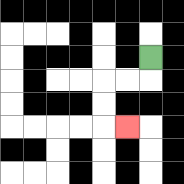{'start': '[6, 2]', 'end': '[5, 5]', 'path_directions': 'D,L,L,D,D,R', 'path_coordinates': '[[6, 2], [6, 3], [5, 3], [4, 3], [4, 4], [4, 5], [5, 5]]'}